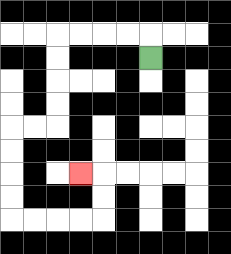{'start': '[6, 2]', 'end': '[3, 7]', 'path_directions': 'U,L,L,L,L,D,D,D,D,L,L,D,D,D,D,R,R,R,R,U,U,L', 'path_coordinates': '[[6, 2], [6, 1], [5, 1], [4, 1], [3, 1], [2, 1], [2, 2], [2, 3], [2, 4], [2, 5], [1, 5], [0, 5], [0, 6], [0, 7], [0, 8], [0, 9], [1, 9], [2, 9], [3, 9], [4, 9], [4, 8], [4, 7], [3, 7]]'}